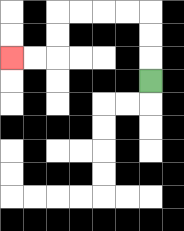{'start': '[6, 3]', 'end': '[0, 2]', 'path_directions': 'U,U,U,L,L,L,L,D,D,L,L', 'path_coordinates': '[[6, 3], [6, 2], [6, 1], [6, 0], [5, 0], [4, 0], [3, 0], [2, 0], [2, 1], [2, 2], [1, 2], [0, 2]]'}